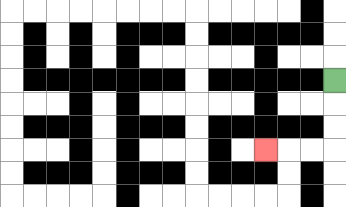{'start': '[14, 3]', 'end': '[11, 6]', 'path_directions': 'D,D,D,L,L,L', 'path_coordinates': '[[14, 3], [14, 4], [14, 5], [14, 6], [13, 6], [12, 6], [11, 6]]'}